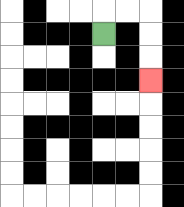{'start': '[4, 1]', 'end': '[6, 3]', 'path_directions': 'U,R,R,D,D,D', 'path_coordinates': '[[4, 1], [4, 0], [5, 0], [6, 0], [6, 1], [6, 2], [6, 3]]'}